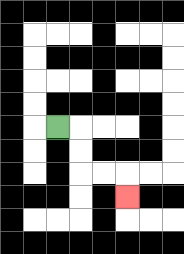{'start': '[2, 5]', 'end': '[5, 8]', 'path_directions': 'R,D,D,R,R,D', 'path_coordinates': '[[2, 5], [3, 5], [3, 6], [3, 7], [4, 7], [5, 7], [5, 8]]'}